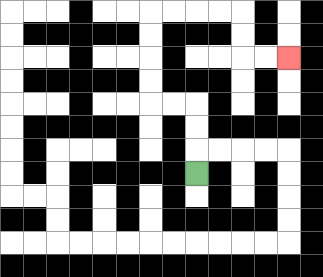{'start': '[8, 7]', 'end': '[12, 2]', 'path_directions': 'U,U,U,L,L,U,U,U,U,R,R,R,R,D,D,R,R', 'path_coordinates': '[[8, 7], [8, 6], [8, 5], [8, 4], [7, 4], [6, 4], [6, 3], [6, 2], [6, 1], [6, 0], [7, 0], [8, 0], [9, 0], [10, 0], [10, 1], [10, 2], [11, 2], [12, 2]]'}